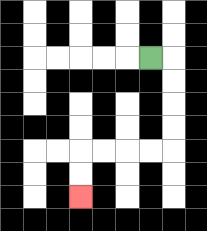{'start': '[6, 2]', 'end': '[3, 8]', 'path_directions': 'R,D,D,D,D,L,L,L,L,D,D', 'path_coordinates': '[[6, 2], [7, 2], [7, 3], [7, 4], [7, 5], [7, 6], [6, 6], [5, 6], [4, 6], [3, 6], [3, 7], [3, 8]]'}